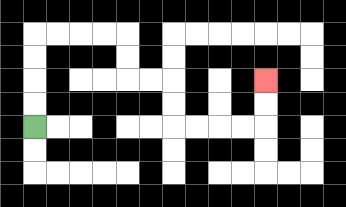{'start': '[1, 5]', 'end': '[11, 3]', 'path_directions': 'U,U,U,U,R,R,R,R,D,D,R,R,D,D,R,R,R,R,U,U', 'path_coordinates': '[[1, 5], [1, 4], [1, 3], [1, 2], [1, 1], [2, 1], [3, 1], [4, 1], [5, 1], [5, 2], [5, 3], [6, 3], [7, 3], [7, 4], [7, 5], [8, 5], [9, 5], [10, 5], [11, 5], [11, 4], [11, 3]]'}